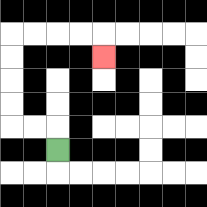{'start': '[2, 6]', 'end': '[4, 2]', 'path_directions': 'U,L,L,U,U,U,U,R,R,R,R,D', 'path_coordinates': '[[2, 6], [2, 5], [1, 5], [0, 5], [0, 4], [0, 3], [0, 2], [0, 1], [1, 1], [2, 1], [3, 1], [4, 1], [4, 2]]'}